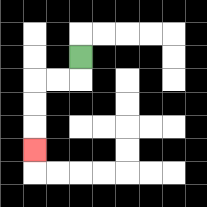{'start': '[3, 2]', 'end': '[1, 6]', 'path_directions': 'D,L,L,D,D,D', 'path_coordinates': '[[3, 2], [3, 3], [2, 3], [1, 3], [1, 4], [1, 5], [1, 6]]'}